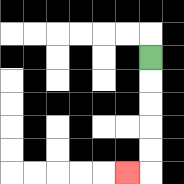{'start': '[6, 2]', 'end': '[5, 7]', 'path_directions': 'D,D,D,D,D,L', 'path_coordinates': '[[6, 2], [6, 3], [6, 4], [6, 5], [6, 6], [6, 7], [5, 7]]'}